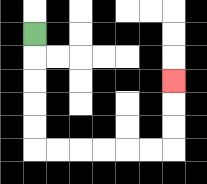{'start': '[1, 1]', 'end': '[7, 3]', 'path_directions': 'D,D,D,D,D,R,R,R,R,R,R,U,U,U', 'path_coordinates': '[[1, 1], [1, 2], [1, 3], [1, 4], [1, 5], [1, 6], [2, 6], [3, 6], [4, 6], [5, 6], [6, 6], [7, 6], [7, 5], [7, 4], [7, 3]]'}